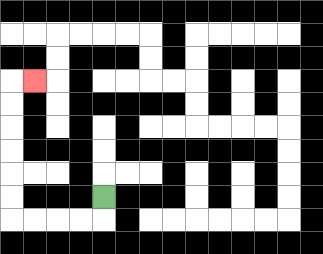{'start': '[4, 8]', 'end': '[1, 3]', 'path_directions': 'D,L,L,L,L,U,U,U,U,U,U,R', 'path_coordinates': '[[4, 8], [4, 9], [3, 9], [2, 9], [1, 9], [0, 9], [0, 8], [0, 7], [0, 6], [0, 5], [0, 4], [0, 3], [1, 3]]'}